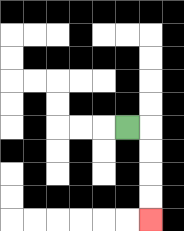{'start': '[5, 5]', 'end': '[6, 9]', 'path_directions': 'R,D,D,D,D', 'path_coordinates': '[[5, 5], [6, 5], [6, 6], [6, 7], [6, 8], [6, 9]]'}